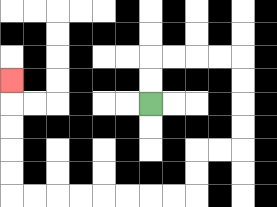{'start': '[6, 4]', 'end': '[0, 3]', 'path_directions': 'U,U,R,R,R,R,D,D,D,D,L,L,D,D,L,L,L,L,L,L,L,L,U,U,U,U,U', 'path_coordinates': '[[6, 4], [6, 3], [6, 2], [7, 2], [8, 2], [9, 2], [10, 2], [10, 3], [10, 4], [10, 5], [10, 6], [9, 6], [8, 6], [8, 7], [8, 8], [7, 8], [6, 8], [5, 8], [4, 8], [3, 8], [2, 8], [1, 8], [0, 8], [0, 7], [0, 6], [0, 5], [0, 4], [0, 3]]'}